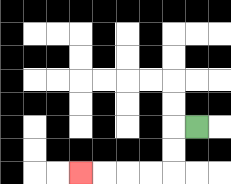{'start': '[8, 5]', 'end': '[3, 7]', 'path_directions': 'L,D,D,L,L,L,L', 'path_coordinates': '[[8, 5], [7, 5], [7, 6], [7, 7], [6, 7], [5, 7], [4, 7], [3, 7]]'}